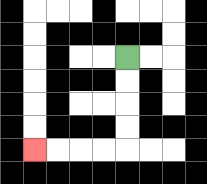{'start': '[5, 2]', 'end': '[1, 6]', 'path_directions': 'D,D,D,D,L,L,L,L', 'path_coordinates': '[[5, 2], [5, 3], [5, 4], [5, 5], [5, 6], [4, 6], [3, 6], [2, 6], [1, 6]]'}